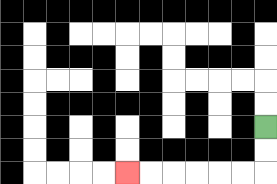{'start': '[11, 5]', 'end': '[5, 7]', 'path_directions': 'D,D,L,L,L,L,L,L', 'path_coordinates': '[[11, 5], [11, 6], [11, 7], [10, 7], [9, 7], [8, 7], [7, 7], [6, 7], [5, 7]]'}